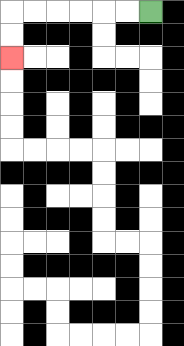{'start': '[6, 0]', 'end': '[0, 2]', 'path_directions': 'L,L,L,L,L,L,D,D', 'path_coordinates': '[[6, 0], [5, 0], [4, 0], [3, 0], [2, 0], [1, 0], [0, 0], [0, 1], [0, 2]]'}